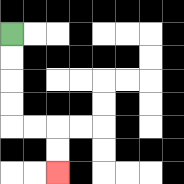{'start': '[0, 1]', 'end': '[2, 7]', 'path_directions': 'D,D,D,D,R,R,D,D', 'path_coordinates': '[[0, 1], [0, 2], [0, 3], [0, 4], [0, 5], [1, 5], [2, 5], [2, 6], [2, 7]]'}